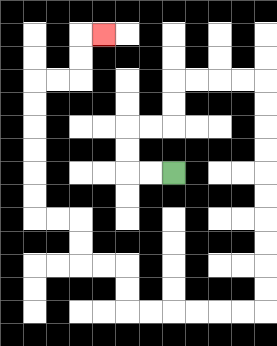{'start': '[7, 7]', 'end': '[4, 1]', 'path_directions': 'L,L,U,U,R,R,U,U,R,R,R,R,D,D,D,D,D,D,D,D,D,D,L,L,L,L,L,L,U,U,L,L,U,U,L,L,U,U,U,U,U,U,R,R,U,U,R', 'path_coordinates': '[[7, 7], [6, 7], [5, 7], [5, 6], [5, 5], [6, 5], [7, 5], [7, 4], [7, 3], [8, 3], [9, 3], [10, 3], [11, 3], [11, 4], [11, 5], [11, 6], [11, 7], [11, 8], [11, 9], [11, 10], [11, 11], [11, 12], [11, 13], [10, 13], [9, 13], [8, 13], [7, 13], [6, 13], [5, 13], [5, 12], [5, 11], [4, 11], [3, 11], [3, 10], [3, 9], [2, 9], [1, 9], [1, 8], [1, 7], [1, 6], [1, 5], [1, 4], [1, 3], [2, 3], [3, 3], [3, 2], [3, 1], [4, 1]]'}